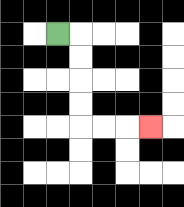{'start': '[2, 1]', 'end': '[6, 5]', 'path_directions': 'R,D,D,D,D,R,R,R', 'path_coordinates': '[[2, 1], [3, 1], [3, 2], [3, 3], [3, 4], [3, 5], [4, 5], [5, 5], [6, 5]]'}